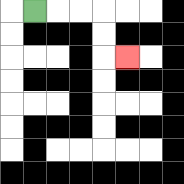{'start': '[1, 0]', 'end': '[5, 2]', 'path_directions': 'R,R,R,D,D,R', 'path_coordinates': '[[1, 0], [2, 0], [3, 0], [4, 0], [4, 1], [4, 2], [5, 2]]'}